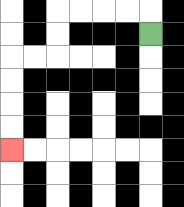{'start': '[6, 1]', 'end': '[0, 6]', 'path_directions': 'U,L,L,L,L,D,D,L,L,D,D,D,D', 'path_coordinates': '[[6, 1], [6, 0], [5, 0], [4, 0], [3, 0], [2, 0], [2, 1], [2, 2], [1, 2], [0, 2], [0, 3], [0, 4], [0, 5], [0, 6]]'}